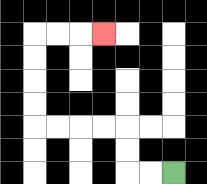{'start': '[7, 7]', 'end': '[4, 1]', 'path_directions': 'L,L,U,U,L,L,L,L,U,U,U,U,R,R,R', 'path_coordinates': '[[7, 7], [6, 7], [5, 7], [5, 6], [5, 5], [4, 5], [3, 5], [2, 5], [1, 5], [1, 4], [1, 3], [1, 2], [1, 1], [2, 1], [3, 1], [4, 1]]'}